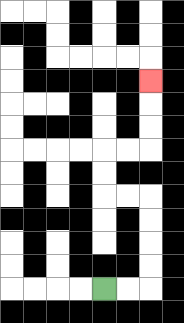{'start': '[4, 12]', 'end': '[6, 3]', 'path_directions': 'R,R,U,U,U,U,L,L,U,U,R,R,U,U,U', 'path_coordinates': '[[4, 12], [5, 12], [6, 12], [6, 11], [6, 10], [6, 9], [6, 8], [5, 8], [4, 8], [4, 7], [4, 6], [5, 6], [6, 6], [6, 5], [6, 4], [6, 3]]'}